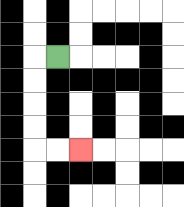{'start': '[2, 2]', 'end': '[3, 6]', 'path_directions': 'L,D,D,D,D,R,R', 'path_coordinates': '[[2, 2], [1, 2], [1, 3], [1, 4], [1, 5], [1, 6], [2, 6], [3, 6]]'}